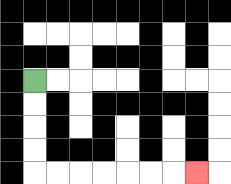{'start': '[1, 3]', 'end': '[8, 7]', 'path_directions': 'D,D,D,D,R,R,R,R,R,R,R', 'path_coordinates': '[[1, 3], [1, 4], [1, 5], [1, 6], [1, 7], [2, 7], [3, 7], [4, 7], [5, 7], [6, 7], [7, 7], [8, 7]]'}